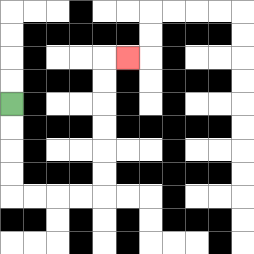{'start': '[0, 4]', 'end': '[5, 2]', 'path_directions': 'D,D,D,D,R,R,R,R,U,U,U,U,U,U,R', 'path_coordinates': '[[0, 4], [0, 5], [0, 6], [0, 7], [0, 8], [1, 8], [2, 8], [3, 8], [4, 8], [4, 7], [4, 6], [4, 5], [4, 4], [4, 3], [4, 2], [5, 2]]'}